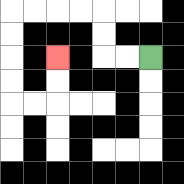{'start': '[6, 2]', 'end': '[2, 2]', 'path_directions': 'L,L,U,U,L,L,L,L,D,D,D,D,R,R,U,U', 'path_coordinates': '[[6, 2], [5, 2], [4, 2], [4, 1], [4, 0], [3, 0], [2, 0], [1, 0], [0, 0], [0, 1], [0, 2], [0, 3], [0, 4], [1, 4], [2, 4], [2, 3], [2, 2]]'}